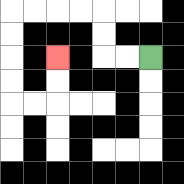{'start': '[6, 2]', 'end': '[2, 2]', 'path_directions': 'L,L,U,U,L,L,L,L,D,D,D,D,R,R,U,U', 'path_coordinates': '[[6, 2], [5, 2], [4, 2], [4, 1], [4, 0], [3, 0], [2, 0], [1, 0], [0, 0], [0, 1], [0, 2], [0, 3], [0, 4], [1, 4], [2, 4], [2, 3], [2, 2]]'}